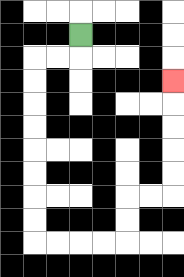{'start': '[3, 1]', 'end': '[7, 3]', 'path_directions': 'D,L,L,D,D,D,D,D,D,D,D,R,R,R,R,U,U,R,R,U,U,U,U,U', 'path_coordinates': '[[3, 1], [3, 2], [2, 2], [1, 2], [1, 3], [1, 4], [1, 5], [1, 6], [1, 7], [1, 8], [1, 9], [1, 10], [2, 10], [3, 10], [4, 10], [5, 10], [5, 9], [5, 8], [6, 8], [7, 8], [7, 7], [7, 6], [7, 5], [7, 4], [7, 3]]'}